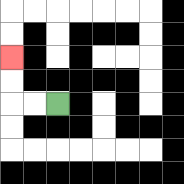{'start': '[2, 4]', 'end': '[0, 2]', 'path_directions': 'L,L,U,U', 'path_coordinates': '[[2, 4], [1, 4], [0, 4], [0, 3], [0, 2]]'}